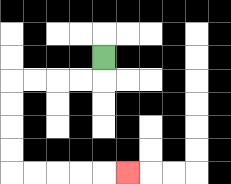{'start': '[4, 2]', 'end': '[5, 7]', 'path_directions': 'D,L,L,L,L,D,D,D,D,R,R,R,R,R', 'path_coordinates': '[[4, 2], [4, 3], [3, 3], [2, 3], [1, 3], [0, 3], [0, 4], [0, 5], [0, 6], [0, 7], [1, 7], [2, 7], [3, 7], [4, 7], [5, 7]]'}